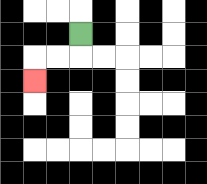{'start': '[3, 1]', 'end': '[1, 3]', 'path_directions': 'D,L,L,D', 'path_coordinates': '[[3, 1], [3, 2], [2, 2], [1, 2], [1, 3]]'}